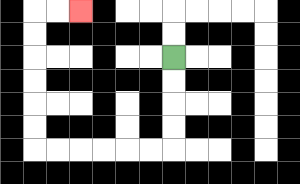{'start': '[7, 2]', 'end': '[3, 0]', 'path_directions': 'D,D,D,D,L,L,L,L,L,L,U,U,U,U,U,U,R,R', 'path_coordinates': '[[7, 2], [7, 3], [7, 4], [7, 5], [7, 6], [6, 6], [5, 6], [4, 6], [3, 6], [2, 6], [1, 6], [1, 5], [1, 4], [1, 3], [1, 2], [1, 1], [1, 0], [2, 0], [3, 0]]'}